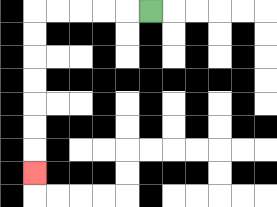{'start': '[6, 0]', 'end': '[1, 7]', 'path_directions': 'L,L,L,L,L,D,D,D,D,D,D,D', 'path_coordinates': '[[6, 0], [5, 0], [4, 0], [3, 0], [2, 0], [1, 0], [1, 1], [1, 2], [1, 3], [1, 4], [1, 5], [1, 6], [1, 7]]'}